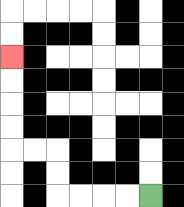{'start': '[6, 8]', 'end': '[0, 2]', 'path_directions': 'L,L,L,L,U,U,L,L,U,U,U,U', 'path_coordinates': '[[6, 8], [5, 8], [4, 8], [3, 8], [2, 8], [2, 7], [2, 6], [1, 6], [0, 6], [0, 5], [0, 4], [0, 3], [0, 2]]'}